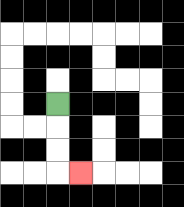{'start': '[2, 4]', 'end': '[3, 7]', 'path_directions': 'D,D,D,R', 'path_coordinates': '[[2, 4], [2, 5], [2, 6], [2, 7], [3, 7]]'}